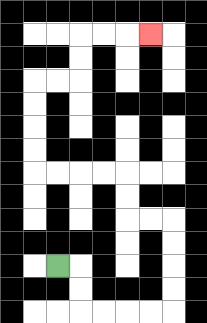{'start': '[2, 11]', 'end': '[6, 1]', 'path_directions': 'R,D,D,R,R,R,R,U,U,U,U,L,L,U,U,L,L,L,L,U,U,U,U,R,R,U,U,R,R,R', 'path_coordinates': '[[2, 11], [3, 11], [3, 12], [3, 13], [4, 13], [5, 13], [6, 13], [7, 13], [7, 12], [7, 11], [7, 10], [7, 9], [6, 9], [5, 9], [5, 8], [5, 7], [4, 7], [3, 7], [2, 7], [1, 7], [1, 6], [1, 5], [1, 4], [1, 3], [2, 3], [3, 3], [3, 2], [3, 1], [4, 1], [5, 1], [6, 1]]'}